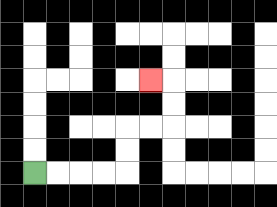{'start': '[1, 7]', 'end': '[6, 3]', 'path_directions': 'R,R,R,R,U,U,R,R,U,U,L', 'path_coordinates': '[[1, 7], [2, 7], [3, 7], [4, 7], [5, 7], [5, 6], [5, 5], [6, 5], [7, 5], [7, 4], [7, 3], [6, 3]]'}